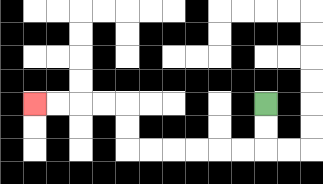{'start': '[11, 4]', 'end': '[1, 4]', 'path_directions': 'D,D,L,L,L,L,L,L,U,U,L,L,L,L', 'path_coordinates': '[[11, 4], [11, 5], [11, 6], [10, 6], [9, 6], [8, 6], [7, 6], [6, 6], [5, 6], [5, 5], [5, 4], [4, 4], [3, 4], [2, 4], [1, 4]]'}